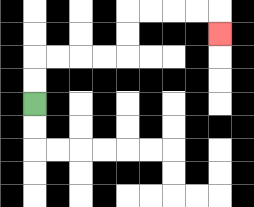{'start': '[1, 4]', 'end': '[9, 1]', 'path_directions': 'U,U,R,R,R,R,U,U,R,R,R,R,D', 'path_coordinates': '[[1, 4], [1, 3], [1, 2], [2, 2], [3, 2], [4, 2], [5, 2], [5, 1], [5, 0], [6, 0], [7, 0], [8, 0], [9, 0], [9, 1]]'}